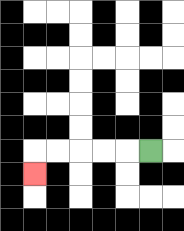{'start': '[6, 6]', 'end': '[1, 7]', 'path_directions': 'L,L,L,L,L,D', 'path_coordinates': '[[6, 6], [5, 6], [4, 6], [3, 6], [2, 6], [1, 6], [1, 7]]'}